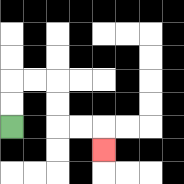{'start': '[0, 5]', 'end': '[4, 6]', 'path_directions': 'U,U,R,R,D,D,R,R,D', 'path_coordinates': '[[0, 5], [0, 4], [0, 3], [1, 3], [2, 3], [2, 4], [2, 5], [3, 5], [4, 5], [4, 6]]'}